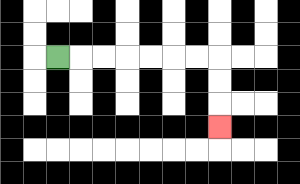{'start': '[2, 2]', 'end': '[9, 5]', 'path_directions': 'R,R,R,R,R,R,R,D,D,D', 'path_coordinates': '[[2, 2], [3, 2], [4, 2], [5, 2], [6, 2], [7, 2], [8, 2], [9, 2], [9, 3], [9, 4], [9, 5]]'}